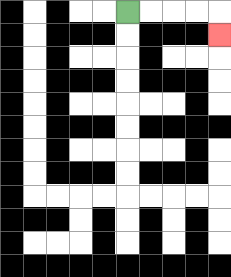{'start': '[5, 0]', 'end': '[9, 1]', 'path_directions': 'R,R,R,R,D', 'path_coordinates': '[[5, 0], [6, 0], [7, 0], [8, 0], [9, 0], [9, 1]]'}